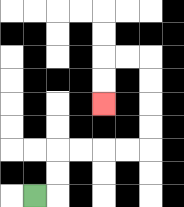{'start': '[1, 8]', 'end': '[4, 4]', 'path_directions': 'R,U,U,R,R,R,R,U,U,U,U,L,L,D,D', 'path_coordinates': '[[1, 8], [2, 8], [2, 7], [2, 6], [3, 6], [4, 6], [5, 6], [6, 6], [6, 5], [6, 4], [6, 3], [6, 2], [5, 2], [4, 2], [4, 3], [4, 4]]'}